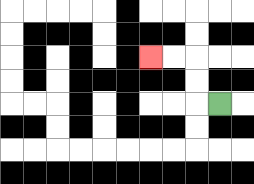{'start': '[9, 4]', 'end': '[6, 2]', 'path_directions': 'L,U,U,L,L', 'path_coordinates': '[[9, 4], [8, 4], [8, 3], [8, 2], [7, 2], [6, 2]]'}